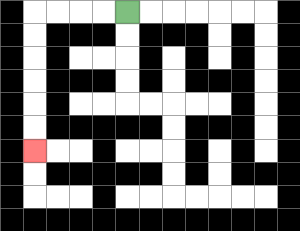{'start': '[5, 0]', 'end': '[1, 6]', 'path_directions': 'L,L,L,L,D,D,D,D,D,D', 'path_coordinates': '[[5, 0], [4, 0], [3, 0], [2, 0], [1, 0], [1, 1], [1, 2], [1, 3], [1, 4], [1, 5], [1, 6]]'}